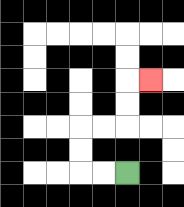{'start': '[5, 7]', 'end': '[6, 3]', 'path_directions': 'L,L,U,U,R,R,U,U,R', 'path_coordinates': '[[5, 7], [4, 7], [3, 7], [3, 6], [3, 5], [4, 5], [5, 5], [5, 4], [5, 3], [6, 3]]'}